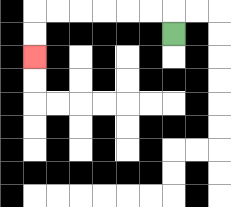{'start': '[7, 1]', 'end': '[1, 2]', 'path_directions': 'U,L,L,L,L,L,L,D,D', 'path_coordinates': '[[7, 1], [7, 0], [6, 0], [5, 0], [4, 0], [3, 0], [2, 0], [1, 0], [1, 1], [1, 2]]'}